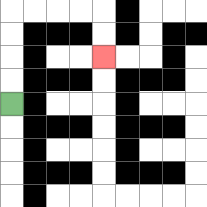{'start': '[0, 4]', 'end': '[4, 2]', 'path_directions': 'U,U,U,U,R,R,R,R,D,D', 'path_coordinates': '[[0, 4], [0, 3], [0, 2], [0, 1], [0, 0], [1, 0], [2, 0], [3, 0], [4, 0], [4, 1], [4, 2]]'}